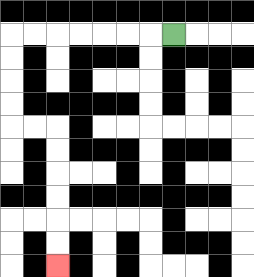{'start': '[7, 1]', 'end': '[2, 11]', 'path_directions': 'L,L,L,L,L,L,L,D,D,D,D,R,R,D,D,D,D,D,D', 'path_coordinates': '[[7, 1], [6, 1], [5, 1], [4, 1], [3, 1], [2, 1], [1, 1], [0, 1], [0, 2], [0, 3], [0, 4], [0, 5], [1, 5], [2, 5], [2, 6], [2, 7], [2, 8], [2, 9], [2, 10], [2, 11]]'}